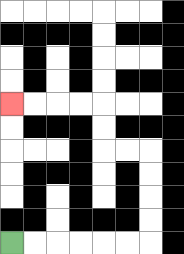{'start': '[0, 10]', 'end': '[0, 4]', 'path_directions': 'R,R,R,R,R,R,U,U,U,U,L,L,U,U,L,L,L,L', 'path_coordinates': '[[0, 10], [1, 10], [2, 10], [3, 10], [4, 10], [5, 10], [6, 10], [6, 9], [6, 8], [6, 7], [6, 6], [5, 6], [4, 6], [4, 5], [4, 4], [3, 4], [2, 4], [1, 4], [0, 4]]'}